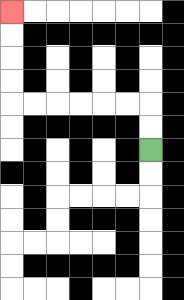{'start': '[6, 6]', 'end': '[0, 0]', 'path_directions': 'U,U,L,L,L,L,L,L,U,U,U,U', 'path_coordinates': '[[6, 6], [6, 5], [6, 4], [5, 4], [4, 4], [3, 4], [2, 4], [1, 4], [0, 4], [0, 3], [0, 2], [0, 1], [0, 0]]'}